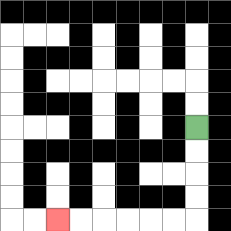{'start': '[8, 5]', 'end': '[2, 9]', 'path_directions': 'D,D,D,D,L,L,L,L,L,L', 'path_coordinates': '[[8, 5], [8, 6], [8, 7], [8, 8], [8, 9], [7, 9], [6, 9], [5, 9], [4, 9], [3, 9], [2, 9]]'}